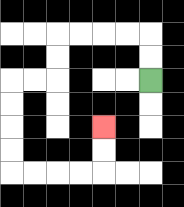{'start': '[6, 3]', 'end': '[4, 5]', 'path_directions': 'U,U,L,L,L,L,D,D,L,L,D,D,D,D,R,R,R,R,U,U', 'path_coordinates': '[[6, 3], [6, 2], [6, 1], [5, 1], [4, 1], [3, 1], [2, 1], [2, 2], [2, 3], [1, 3], [0, 3], [0, 4], [0, 5], [0, 6], [0, 7], [1, 7], [2, 7], [3, 7], [4, 7], [4, 6], [4, 5]]'}